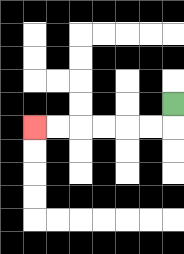{'start': '[7, 4]', 'end': '[1, 5]', 'path_directions': 'D,L,L,L,L,L,L', 'path_coordinates': '[[7, 4], [7, 5], [6, 5], [5, 5], [4, 5], [3, 5], [2, 5], [1, 5]]'}